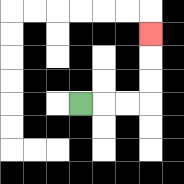{'start': '[3, 4]', 'end': '[6, 1]', 'path_directions': 'R,R,R,U,U,U', 'path_coordinates': '[[3, 4], [4, 4], [5, 4], [6, 4], [6, 3], [6, 2], [6, 1]]'}